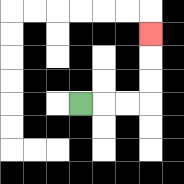{'start': '[3, 4]', 'end': '[6, 1]', 'path_directions': 'R,R,R,U,U,U', 'path_coordinates': '[[3, 4], [4, 4], [5, 4], [6, 4], [6, 3], [6, 2], [6, 1]]'}